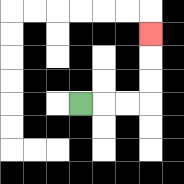{'start': '[3, 4]', 'end': '[6, 1]', 'path_directions': 'R,R,R,U,U,U', 'path_coordinates': '[[3, 4], [4, 4], [5, 4], [6, 4], [6, 3], [6, 2], [6, 1]]'}